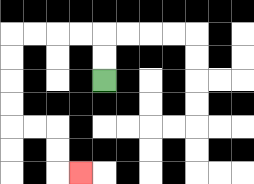{'start': '[4, 3]', 'end': '[3, 7]', 'path_directions': 'U,U,L,L,L,L,D,D,D,D,R,R,D,D,R', 'path_coordinates': '[[4, 3], [4, 2], [4, 1], [3, 1], [2, 1], [1, 1], [0, 1], [0, 2], [0, 3], [0, 4], [0, 5], [1, 5], [2, 5], [2, 6], [2, 7], [3, 7]]'}